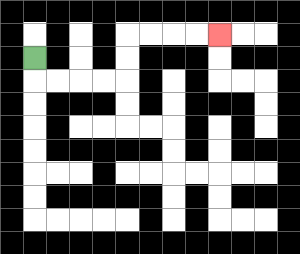{'start': '[1, 2]', 'end': '[9, 1]', 'path_directions': 'D,R,R,R,R,U,U,R,R,R,R', 'path_coordinates': '[[1, 2], [1, 3], [2, 3], [3, 3], [4, 3], [5, 3], [5, 2], [5, 1], [6, 1], [7, 1], [8, 1], [9, 1]]'}